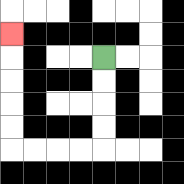{'start': '[4, 2]', 'end': '[0, 1]', 'path_directions': 'D,D,D,D,L,L,L,L,U,U,U,U,U', 'path_coordinates': '[[4, 2], [4, 3], [4, 4], [4, 5], [4, 6], [3, 6], [2, 6], [1, 6], [0, 6], [0, 5], [0, 4], [0, 3], [0, 2], [0, 1]]'}